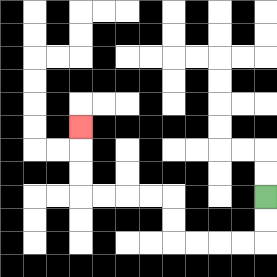{'start': '[11, 8]', 'end': '[3, 5]', 'path_directions': 'D,D,L,L,L,L,U,U,L,L,L,L,U,U,U', 'path_coordinates': '[[11, 8], [11, 9], [11, 10], [10, 10], [9, 10], [8, 10], [7, 10], [7, 9], [7, 8], [6, 8], [5, 8], [4, 8], [3, 8], [3, 7], [3, 6], [3, 5]]'}